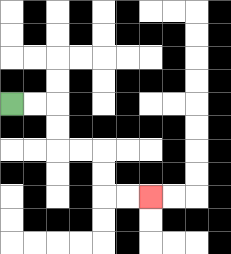{'start': '[0, 4]', 'end': '[6, 8]', 'path_directions': 'R,R,D,D,R,R,D,D,R,R', 'path_coordinates': '[[0, 4], [1, 4], [2, 4], [2, 5], [2, 6], [3, 6], [4, 6], [4, 7], [4, 8], [5, 8], [6, 8]]'}